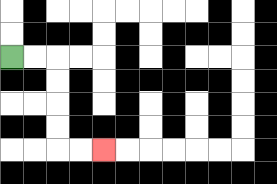{'start': '[0, 2]', 'end': '[4, 6]', 'path_directions': 'R,R,D,D,D,D,R,R', 'path_coordinates': '[[0, 2], [1, 2], [2, 2], [2, 3], [2, 4], [2, 5], [2, 6], [3, 6], [4, 6]]'}